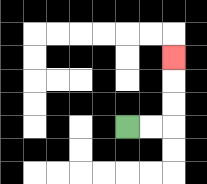{'start': '[5, 5]', 'end': '[7, 2]', 'path_directions': 'R,R,U,U,U', 'path_coordinates': '[[5, 5], [6, 5], [7, 5], [7, 4], [7, 3], [7, 2]]'}